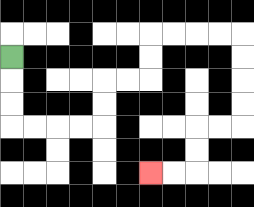{'start': '[0, 2]', 'end': '[6, 7]', 'path_directions': 'D,D,D,R,R,R,R,U,U,R,R,U,U,R,R,R,R,D,D,D,D,L,L,D,D,L,L', 'path_coordinates': '[[0, 2], [0, 3], [0, 4], [0, 5], [1, 5], [2, 5], [3, 5], [4, 5], [4, 4], [4, 3], [5, 3], [6, 3], [6, 2], [6, 1], [7, 1], [8, 1], [9, 1], [10, 1], [10, 2], [10, 3], [10, 4], [10, 5], [9, 5], [8, 5], [8, 6], [8, 7], [7, 7], [6, 7]]'}